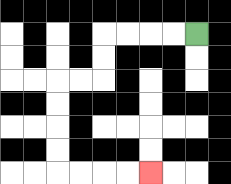{'start': '[8, 1]', 'end': '[6, 7]', 'path_directions': 'L,L,L,L,D,D,L,L,D,D,D,D,R,R,R,R', 'path_coordinates': '[[8, 1], [7, 1], [6, 1], [5, 1], [4, 1], [4, 2], [4, 3], [3, 3], [2, 3], [2, 4], [2, 5], [2, 6], [2, 7], [3, 7], [4, 7], [5, 7], [6, 7]]'}